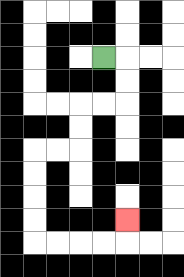{'start': '[4, 2]', 'end': '[5, 9]', 'path_directions': 'R,D,D,L,L,D,D,L,L,D,D,D,D,R,R,R,R,U', 'path_coordinates': '[[4, 2], [5, 2], [5, 3], [5, 4], [4, 4], [3, 4], [3, 5], [3, 6], [2, 6], [1, 6], [1, 7], [1, 8], [1, 9], [1, 10], [2, 10], [3, 10], [4, 10], [5, 10], [5, 9]]'}